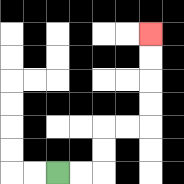{'start': '[2, 7]', 'end': '[6, 1]', 'path_directions': 'R,R,U,U,R,R,U,U,U,U', 'path_coordinates': '[[2, 7], [3, 7], [4, 7], [4, 6], [4, 5], [5, 5], [6, 5], [6, 4], [6, 3], [6, 2], [6, 1]]'}